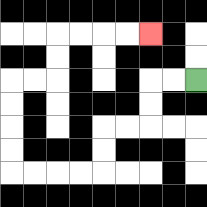{'start': '[8, 3]', 'end': '[6, 1]', 'path_directions': 'L,L,D,D,L,L,D,D,L,L,L,L,U,U,U,U,R,R,U,U,R,R,R,R', 'path_coordinates': '[[8, 3], [7, 3], [6, 3], [6, 4], [6, 5], [5, 5], [4, 5], [4, 6], [4, 7], [3, 7], [2, 7], [1, 7], [0, 7], [0, 6], [0, 5], [0, 4], [0, 3], [1, 3], [2, 3], [2, 2], [2, 1], [3, 1], [4, 1], [5, 1], [6, 1]]'}